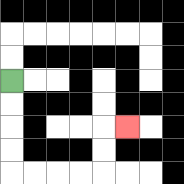{'start': '[0, 3]', 'end': '[5, 5]', 'path_directions': 'D,D,D,D,R,R,R,R,U,U,R', 'path_coordinates': '[[0, 3], [0, 4], [0, 5], [0, 6], [0, 7], [1, 7], [2, 7], [3, 7], [4, 7], [4, 6], [4, 5], [5, 5]]'}